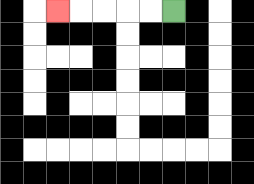{'start': '[7, 0]', 'end': '[2, 0]', 'path_directions': 'L,L,L,L,L', 'path_coordinates': '[[7, 0], [6, 0], [5, 0], [4, 0], [3, 0], [2, 0]]'}